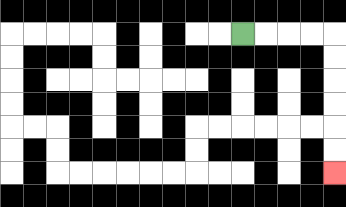{'start': '[10, 1]', 'end': '[14, 7]', 'path_directions': 'R,R,R,R,D,D,D,D,D,D', 'path_coordinates': '[[10, 1], [11, 1], [12, 1], [13, 1], [14, 1], [14, 2], [14, 3], [14, 4], [14, 5], [14, 6], [14, 7]]'}